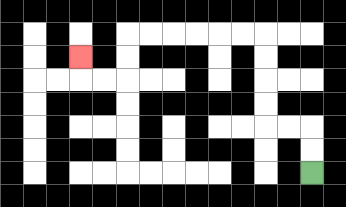{'start': '[13, 7]', 'end': '[3, 2]', 'path_directions': 'U,U,L,L,U,U,U,U,L,L,L,L,L,L,D,D,L,L,U', 'path_coordinates': '[[13, 7], [13, 6], [13, 5], [12, 5], [11, 5], [11, 4], [11, 3], [11, 2], [11, 1], [10, 1], [9, 1], [8, 1], [7, 1], [6, 1], [5, 1], [5, 2], [5, 3], [4, 3], [3, 3], [3, 2]]'}